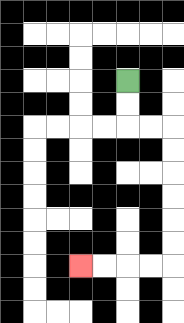{'start': '[5, 3]', 'end': '[3, 11]', 'path_directions': 'D,D,R,R,D,D,D,D,D,D,L,L,L,L', 'path_coordinates': '[[5, 3], [5, 4], [5, 5], [6, 5], [7, 5], [7, 6], [7, 7], [7, 8], [7, 9], [7, 10], [7, 11], [6, 11], [5, 11], [4, 11], [3, 11]]'}